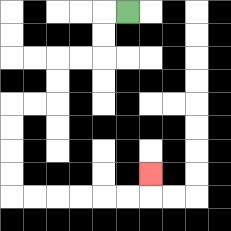{'start': '[5, 0]', 'end': '[6, 7]', 'path_directions': 'L,D,D,L,L,D,D,L,L,D,D,D,D,R,R,R,R,R,R,U', 'path_coordinates': '[[5, 0], [4, 0], [4, 1], [4, 2], [3, 2], [2, 2], [2, 3], [2, 4], [1, 4], [0, 4], [0, 5], [0, 6], [0, 7], [0, 8], [1, 8], [2, 8], [3, 8], [4, 8], [5, 8], [6, 8], [6, 7]]'}